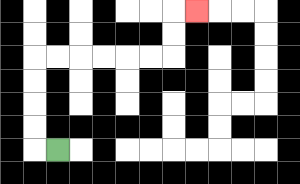{'start': '[2, 6]', 'end': '[8, 0]', 'path_directions': 'L,U,U,U,U,R,R,R,R,R,R,U,U,R', 'path_coordinates': '[[2, 6], [1, 6], [1, 5], [1, 4], [1, 3], [1, 2], [2, 2], [3, 2], [4, 2], [5, 2], [6, 2], [7, 2], [7, 1], [7, 0], [8, 0]]'}